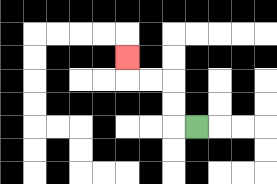{'start': '[8, 5]', 'end': '[5, 2]', 'path_directions': 'L,U,U,L,L,U', 'path_coordinates': '[[8, 5], [7, 5], [7, 4], [7, 3], [6, 3], [5, 3], [5, 2]]'}